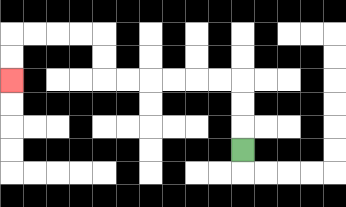{'start': '[10, 6]', 'end': '[0, 3]', 'path_directions': 'U,U,U,L,L,L,L,L,L,U,U,L,L,L,L,D,D', 'path_coordinates': '[[10, 6], [10, 5], [10, 4], [10, 3], [9, 3], [8, 3], [7, 3], [6, 3], [5, 3], [4, 3], [4, 2], [4, 1], [3, 1], [2, 1], [1, 1], [0, 1], [0, 2], [0, 3]]'}